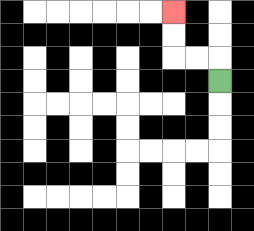{'start': '[9, 3]', 'end': '[7, 0]', 'path_directions': 'U,L,L,U,U', 'path_coordinates': '[[9, 3], [9, 2], [8, 2], [7, 2], [7, 1], [7, 0]]'}